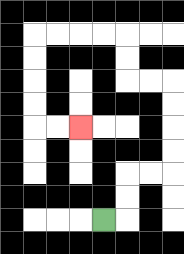{'start': '[4, 9]', 'end': '[3, 5]', 'path_directions': 'R,U,U,R,R,U,U,U,U,L,L,U,U,L,L,L,L,D,D,D,D,R,R', 'path_coordinates': '[[4, 9], [5, 9], [5, 8], [5, 7], [6, 7], [7, 7], [7, 6], [7, 5], [7, 4], [7, 3], [6, 3], [5, 3], [5, 2], [5, 1], [4, 1], [3, 1], [2, 1], [1, 1], [1, 2], [1, 3], [1, 4], [1, 5], [2, 5], [3, 5]]'}